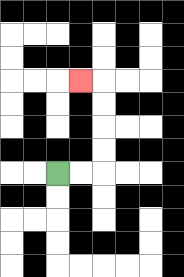{'start': '[2, 7]', 'end': '[3, 3]', 'path_directions': 'R,R,U,U,U,U,L', 'path_coordinates': '[[2, 7], [3, 7], [4, 7], [4, 6], [4, 5], [4, 4], [4, 3], [3, 3]]'}